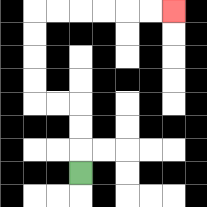{'start': '[3, 7]', 'end': '[7, 0]', 'path_directions': 'U,U,U,L,L,U,U,U,U,R,R,R,R,R,R', 'path_coordinates': '[[3, 7], [3, 6], [3, 5], [3, 4], [2, 4], [1, 4], [1, 3], [1, 2], [1, 1], [1, 0], [2, 0], [3, 0], [4, 0], [5, 0], [6, 0], [7, 0]]'}